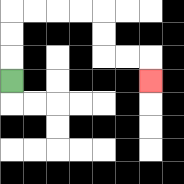{'start': '[0, 3]', 'end': '[6, 3]', 'path_directions': 'U,U,U,R,R,R,R,D,D,R,R,D', 'path_coordinates': '[[0, 3], [0, 2], [0, 1], [0, 0], [1, 0], [2, 0], [3, 0], [4, 0], [4, 1], [4, 2], [5, 2], [6, 2], [6, 3]]'}